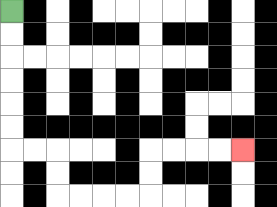{'start': '[0, 0]', 'end': '[10, 6]', 'path_directions': 'D,D,D,D,D,D,R,R,D,D,R,R,R,R,U,U,R,R,R,R', 'path_coordinates': '[[0, 0], [0, 1], [0, 2], [0, 3], [0, 4], [0, 5], [0, 6], [1, 6], [2, 6], [2, 7], [2, 8], [3, 8], [4, 8], [5, 8], [6, 8], [6, 7], [6, 6], [7, 6], [8, 6], [9, 6], [10, 6]]'}